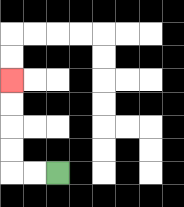{'start': '[2, 7]', 'end': '[0, 3]', 'path_directions': 'L,L,U,U,U,U', 'path_coordinates': '[[2, 7], [1, 7], [0, 7], [0, 6], [0, 5], [0, 4], [0, 3]]'}